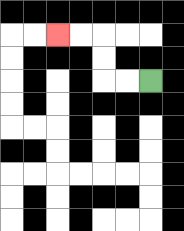{'start': '[6, 3]', 'end': '[2, 1]', 'path_directions': 'L,L,U,U,L,L', 'path_coordinates': '[[6, 3], [5, 3], [4, 3], [4, 2], [4, 1], [3, 1], [2, 1]]'}